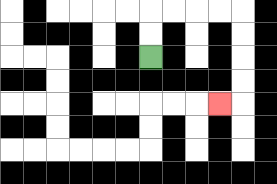{'start': '[6, 2]', 'end': '[9, 4]', 'path_directions': 'U,U,R,R,R,R,D,D,D,D,L', 'path_coordinates': '[[6, 2], [6, 1], [6, 0], [7, 0], [8, 0], [9, 0], [10, 0], [10, 1], [10, 2], [10, 3], [10, 4], [9, 4]]'}